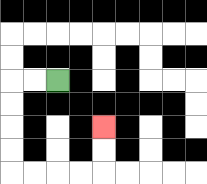{'start': '[2, 3]', 'end': '[4, 5]', 'path_directions': 'L,L,D,D,D,D,R,R,R,R,U,U', 'path_coordinates': '[[2, 3], [1, 3], [0, 3], [0, 4], [0, 5], [0, 6], [0, 7], [1, 7], [2, 7], [3, 7], [4, 7], [4, 6], [4, 5]]'}